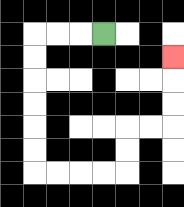{'start': '[4, 1]', 'end': '[7, 2]', 'path_directions': 'L,L,L,D,D,D,D,D,D,R,R,R,R,U,U,R,R,U,U,U', 'path_coordinates': '[[4, 1], [3, 1], [2, 1], [1, 1], [1, 2], [1, 3], [1, 4], [1, 5], [1, 6], [1, 7], [2, 7], [3, 7], [4, 7], [5, 7], [5, 6], [5, 5], [6, 5], [7, 5], [7, 4], [7, 3], [7, 2]]'}